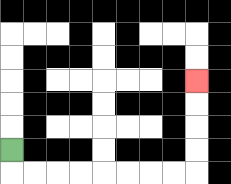{'start': '[0, 6]', 'end': '[8, 3]', 'path_directions': 'D,R,R,R,R,R,R,R,R,U,U,U,U', 'path_coordinates': '[[0, 6], [0, 7], [1, 7], [2, 7], [3, 7], [4, 7], [5, 7], [6, 7], [7, 7], [8, 7], [8, 6], [8, 5], [8, 4], [8, 3]]'}